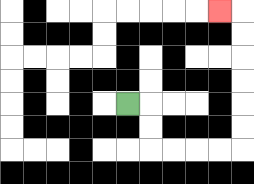{'start': '[5, 4]', 'end': '[9, 0]', 'path_directions': 'R,D,D,R,R,R,R,U,U,U,U,U,U,L', 'path_coordinates': '[[5, 4], [6, 4], [6, 5], [6, 6], [7, 6], [8, 6], [9, 6], [10, 6], [10, 5], [10, 4], [10, 3], [10, 2], [10, 1], [10, 0], [9, 0]]'}